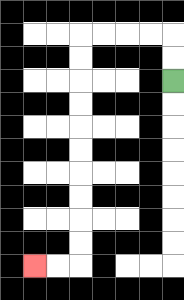{'start': '[7, 3]', 'end': '[1, 11]', 'path_directions': 'U,U,L,L,L,L,D,D,D,D,D,D,D,D,D,D,L,L', 'path_coordinates': '[[7, 3], [7, 2], [7, 1], [6, 1], [5, 1], [4, 1], [3, 1], [3, 2], [3, 3], [3, 4], [3, 5], [3, 6], [3, 7], [3, 8], [3, 9], [3, 10], [3, 11], [2, 11], [1, 11]]'}